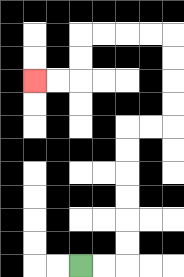{'start': '[3, 11]', 'end': '[1, 3]', 'path_directions': 'R,R,U,U,U,U,U,U,R,R,U,U,U,U,L,L,L,L,D,D,L,L', 'path_coordinates': '[[3, 11], [4, 11], [5, 11], [5, 10], [5, 9], [5, 8], [5, 7], [5, 6], [5, 5], [6, 5], [7, 5], [7, 4], [7, 3], [7, 2], [7, 1], [6, 1], [5, 1], [4, 1], [3, 1], [3, 2], [3, 3], [2, 3], [1, 3]]'}